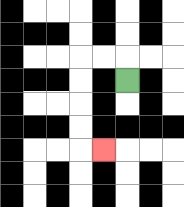{'start': '[5, 3]', 'end': '[4, 6]', 'path_directions': 'U,L,L,D,D,D,D,R', 'path_coordinates': '[[5, 3], [5, 2], [4, 2], [3, 2], [3, 3], [3, 4], [3, 5], [3, 6], [4, 6]]'}